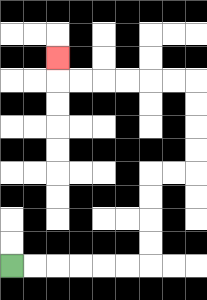{'start': '[0, 11]', 'end': '[2, 2]', 'path_directions': 'R,R,R,R,R,R,U,U,U,U,R,R,U,U,U,U,L,L,L,L,L,L,U', 'path_coordinates': '[[0, 11], [1, 11], [2, 11], [3, 11], [4, 11], [5, 11], [6, 11], [6, 10], [6, 9], [6, 8], [6, 7], [7, 7], [8, 7], [8, 6], [8, 5], [8, 4], [8, 3], [7, 3], [6, 3], [5, 3], [4, 3], [3, 3], [2, 3], [2, 2]]'}